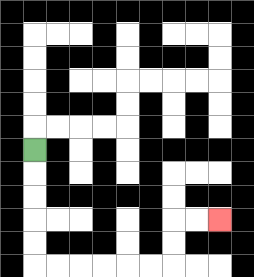{'start': '[1, 6]', 'end': '[9, 9]', 'path_directions': 'D,D,D,D,D,R,R,R,R,R,R,U,U,R,R', 'path_coordinates': '[[1, 6], [1, 7], [1, 8], [1, 9], [1, 10], [1, 11], [2, 11], [3, 11], [4, 11], [5, 11], [6, 11], [7, 11], [7, 10], [7, 9], [8, 9], [9, 9]]'}